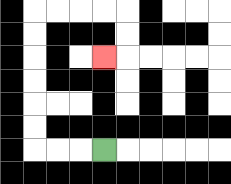{'start': '[4, 6]', 'end': '[4, 2]', 'path_directions': 'L,L,L,U,U,U,U,U,U,R,R,R,R,D,D,L', 'path_coordinates': '[[4, 6], [3, 6], [2, 6], [1, 6], [1, 5], [1, 4], [1, 3], [1, 2], [1, 1], [1, 0], [2, 0], [3, 0], [4, 0], [5, 0], [5, 1], [5, 2], [4, 2]]'}